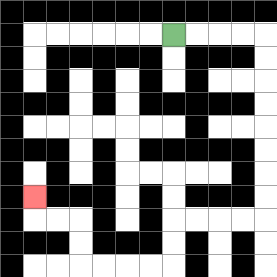{'start': '[7, 1]', 'end': '[1, 8]', 'path_directions': 'R,R,R,R,D,D,D,D,D,D,D,D,L,L,L,L,D,D,L,L,L,L,U,U,L,L,U', 'path_coordinates': '[[7, 1], [8, 1], [9, 1], [10, 1], [11, 1], [11, 2], [11, 3], [11, 4], [11, 5], [11, 6], [11, 7], [11, 8], [11, 9], [10, 9], [9, 9], [8, 9], [7, 9], [7, 10], [7, 11], [6, 11], [5, 11], [4, 11], [3, 11], [3, 10], [3, 9], [2, 9], [1, 9], [1, 8]]'}